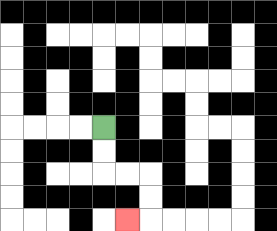{'start': '[4, 5]', 'end': '[5, 9]', 'path_directions': 'D,D,R,R,D,D,L', 'path_coordinates': '[[4, 5], [4, 6], [4, 7], [5, 7], [6, 7], [6, 8], [6, 9], [5, 9]]'}